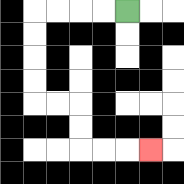{'start': '[5, 0]', 'end': '[6, 6]', 'path_directions': 'L,L,L,L,D,D,D,D,R,R,D,D,R,R,R', 'path_coordinates': '[[5, 0], [4, 0], [3, 0], [2, 0], [1, 0], [1, 1], [1, 2], [1, 3], [1, 4], [2, 4], [3, 4], [3, 5], [3, 6], [4, 6], [5, 6], [6, 6]]'}